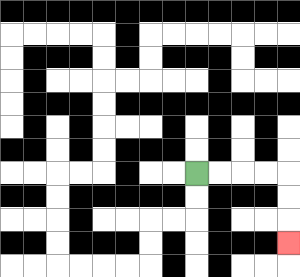{'start': '[8, 7]', 'end': '[12, 10]', 'path_directions': 'R,R,R,R,D,D,D', 'path_coordinates': '[[8, 7], [9, 7], [10, 7], [11, 7], [12, 7], [12, 8], [12, 9], [12, 10]]'}